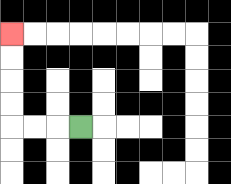{'start': '[3, 5]', 'end': '[0, 1]', 'path_directions': 'L,L,L,U,U,U,U', 'path_coordinates': '[[3, 5], [2, 5], [1, 5], [0, 5], [0, 4], [0, 3], [0, 2], [0, 1]]'}